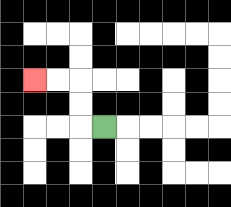{'start': '[4, 5]', 'end': '[1, 3]', 'path_directions': 'L,U,U,L,L', 'path_coordinates': '[[4, 5], [3, 5], [3, 4], [3, 3], [2, 3], [1, 3]]'}